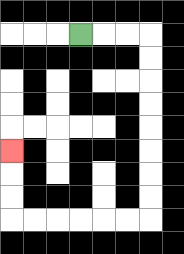{'start': '[3, 1]', 'end': '[0, 6]', 'path_directions': 'R,R,R,D,D,D,D,D,D,D,D,L,L,L,L,L,L,U,U,U', 'path_coordinates': '[[3, 1], [4, 1], [5, 1], [6, 1], [6, 2], [6, 3], [6, 4], [6, 5], [6, 6], [6, 7], [6, 8], [6, 9], [5, 9], [4, 9], [3, 9], [2, 9], [1, 9], [0, 9], [0, 8], [0, 7], [0, 6]]'}